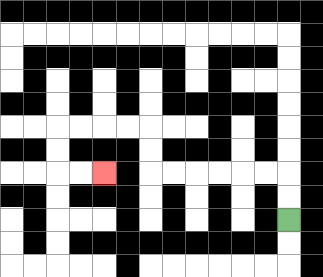{'start': '[12, 9]', 'end': '[4, 7]', 'path_directions': 'U,U,L,L,L,L,L,L,U,U,L,L,L,L,D,D,R,R', 'path_coordinates': '[[12, 9], [12, 8], [12, 7], [11, 7], [10, 7], [9, 7], [8, 7], [7, 7], [6, 7], [6, 6], [6, 5], [5, 5], [4, 5], [3, 5], [2, 5], [2, 6], [2, 7], [3, 7], [4, 7]]'}